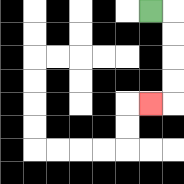{'start': '[6, 0]', 'end': '[6, 4]', 'path_directions': 'R,D,D,D,D,L', 'path_coordinates': '[[6, 0], [7, 0], [7, 1], [7, 2], [7, 3], [7, 4], [6, 4]]'}